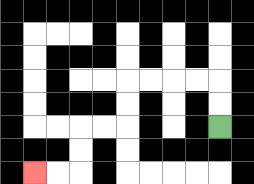{'start': '[9, 5]', 'end': '[1, 7]', 'path_directions': 'U,U,L,L,L,L,D,D,L,L,D,D,L,L', 'path_coordinates': '[[9, 5], [9, 4], [9, 3], [8, 3], [7, 3], [6, 3], [5, 3], [5, 4], [5, 5], [4, 5], [3, 5], [3, 6], [3, 7], [2, 7], [1, 7]]'}